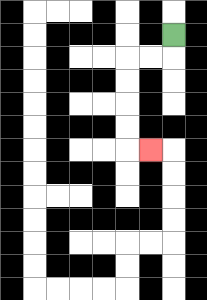{'start': '[7, 1]', 'end': '[6, 6]', 'path_directions': 'D,L,L,D,D,D,D,R', 'path_coordinates': '[[7, 1], [7, 2], [6, 2], [5, 2], [5, 3], [5, 4], [5, 5], [5, 6], [6, 6]]'}